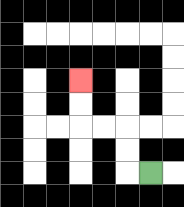{'start': '[6, 7]', 'end': '[3, 3]', 'path_directions': 'L,U,U,L,L,U,U', 'path_coordinates': '[[6, 7], [5, 7], [5, 6], [5, 5], [4, 5], [3, 5], [3, 4], [3, 3]]'}